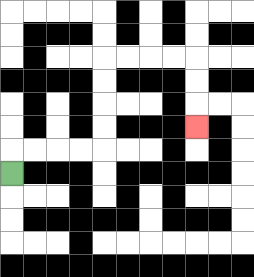{'start': '[0, 7]', 'end': '[8, 5]', 'path_directions': 'U,R,R,R,R,U,U,U,U,R,R,R,R,D,D,D', 'path_coordinates': '[[0, 7], [0, 6], [1, 6], [2, 6], [3, 6], [4, 6], [4, 5], [4, 4], [4, 3], [4, 2], [5, 2], [6, 2], [7, 2], [8, 2], [8, 3], [8, 4], [8, 5]]'}